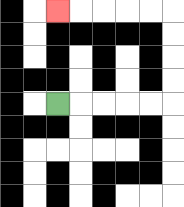{'start': '[2, 4]', 'end': '[2, 0]', 'path_directions': 'R,R,R,R,R,U,U,U,U,L,L,L,L,L', 'path_coordinates': '[[2, 4], [3, 4], [4, 4], [5, 4], [6, 4], [7, 4], [7, 3], [7, 2], [7, 1], [7, 0], [6, 0], [5, 0], [4, 0], [3, 0], [2, 0]]'}